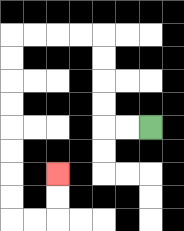{'start': '[6, 5]', 'end': '[2, 7]', 'path_directions': 'L,L,U,U,U,U,L,L,L,L,D,D,D,D,D,D,D,D,R,R,U,U', 'path_coordinates': '[[6, 5], [5, 5], [4, 5], [4, 4], [4, 3], [4, 2], [4, 1], [3, 1], [2, 1], [1, 1], [0, 1], [0, 2], [0, 3], [0, 4], [0, 5], [0, 6], [0, 7], [0, 8], [0, 9], [1, 9], [2, 9], [2, 8], [2, 7]]'}